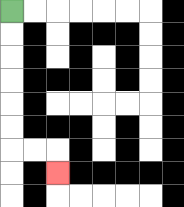{'start': '[0, 0]', 'end': '[2, 7]', 'path_directions': 'D,D,D,D,D,D,R,R,D', 'path_coordinates': '[[0, 0], [0, 1], [0, 2], [0, 3], [0, 4], [0, 5], [0, 6], [1, 6], [2, 6], [2, 7]]'}